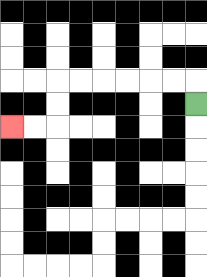{'start': '[8, 4]', 'end': '[0, 5]', 'path_directions': 'U,L,L,L,L,L,L,D,D,L,L', 'path_coordinates': '[[8, 4], [8, 3], [7, 3], [6, 3], [5, 3], [4, 3], [3, 3], [2, 3], [2, 4], [2, 5], [1, 5], [0, 5]]'}